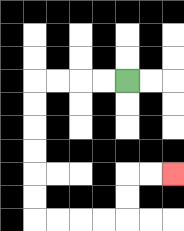{'start': '[5, 3]', 'end': '[7, 7]', 'path_directions': 'L,L,L,L,D,D,D,D,D,D,R,R,R,R,U,U,R,R', 'path_coordinates': '[[5, 3], [4, 3], [3, 3], [2, 3], [1, 3], [1, 4], [1, 5], [1, 6], [1, 7], [1, 8], [1, 9], [2, 9], [3, 9], [4, 9], [5, 9], [5, 8], [5, 7], [6, 7], [7, 7]]'}